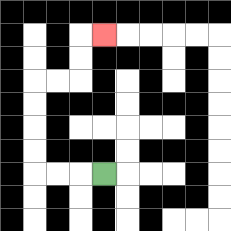{'start': '[4, 7]', 'end': '[4, 1]', 'path_directions': 'L,L,L,U,U,U,U,R,R,U,U,R', 'path_coordinates': '[[4, 7], [3, 7], [2, 7], [1, 7], [1, 6], [1, 5], [1, 4], [1, 3], [2, 3], [3, 3], [3, 2], [3, 1], [4, 1]]'}